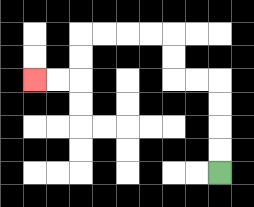{'start': '[9, 7]', 'end': '[1, 3]', 'path_directions': 'U,U,U,U,L,L,U,U,L,L,L,L,D,D,L,L', 'path_coordinates': '[[9, 7], [9, 6], [9, 5], [9, 4], [9, 3], [8, 3], [7, 3], [7, 2], [7, 1], [6, 1], [5, 1], [4, 1], [3, 1], [3, 2], [3, 3], [2, 3], [1, 3]]'}